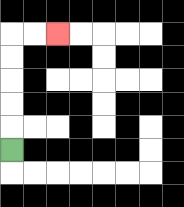{'start': '[0, 6]', 'end': '[2, 1]', 'path_directions': 'U,U,U,U,U,R,R', 'path_coordinates': '[[0, 6], [0, 5], [0, 4], [0, 3], [0, 2], [0, 1], [1, 1], [2, 1]]'}